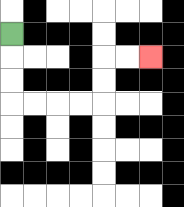{'start': '[0, 1]', 'end': '[6, 2]', 'path_directions': 'D,D,D,R,R,R,R,U,U,R,R', 'path_coordinates': '[[0, 1], [0, 2], [0, 3], [0, 4], [1, 4], [2, 4], [3, 4], [4, 4], [4, 3], [4, 2], [5, 2], [6, 2]]'}